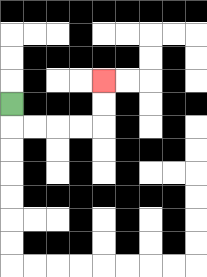{'start': '[0, 4]', 'end': '[4, 3]', 'path_directions': 'D,R,R,R,R,U,U', 'path_coordinates': '[[0, 4], [0, 5], [1, 5], [2, 5], [3, 5], [4, 5], [4, 4], [4, 3]]'}